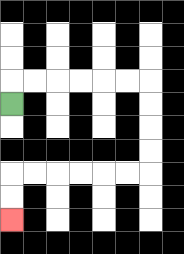{'start': '[0, 4]', 'end': '[0, 9]', 'path_directions': 'U,R,R,R,R,R,R,D,D,D,D,L,L,L,L,L,L,D,D', 'path_coordinates': '[[0, 4], [0, 3], [1, 3], [2, 3], [3, 3], [4, 3], [5, 3], [6, 3], [6, 4], [6, 5], [6, 6], [6, 7], [5, 7], [4, 7], [3, 7], [2, 7], [1, 7], [0, 7], [0, 8], [0, 9]]'}